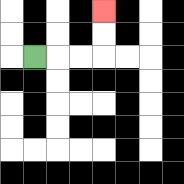{'start': '[1, 2]', 'end': '[4, 0]', 'path_directions': 'R,R,R,U,U', 'path_coordinates': '[[1, 2], [2, 2], [3, 2], [4, 2], [4, 1], [4, 0]]'}